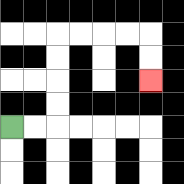{'start': '[0, 5]', 'end': '[6, 3]', 'path_directions': 'R,R,U,U,U,U,R,R,R,R,D,D', 'path_coordinates': '[[0, 5], [1, 5], [2, 5], [2, 4], [2, 3], [2, 2], [2, 1], [3, 1], [4, 1], [5, 1], [6, 1], [6, 2], [6, 3]]'}